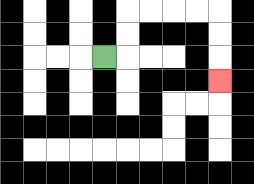{'start': '[4, 2]', 'end': '[9, 3]', 'path_directions': 'R,U,U,R,R,R,R,D,D,D', 'path_coordinates': '[[4, 2], [5, 2], [5, 1], [5, 0], [6, 0], [7, 0], [8, 0], [9, 0], [9, 1], [9, 2], [9, 3]]'}